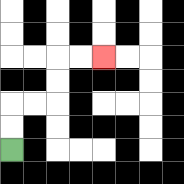{'start': '[0, 6]', 'end': '[4, 2]', 'path_directions': 'U,U,R,R,U,U,R,R', 'path_coordinates': '[[0, 6], [0, 5], [0, 4], [1, 4], [2, 4], [2, 3], [2, 2], [3, 2], [4, 2]]'}